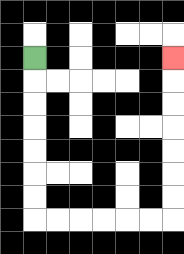{'start': '[1, 2]', 'end': '[7, 2]', 'path_directions': 'D,D,D,D,D,D,D,R,R,R,R,R,R,U,U,U,U,U,U,U', 'path_coordinates': '[[1, 2], [1, 3], [1, 4], [1, 5], [1, 6], [1, 7], [1, 8], [1, 9], [2, 9], [3, 9], [4, 9], [5, 9], [6, 9], [7, 9], [7, 8], [7, 7], [7, 6], [7, 5], [7, 4], [7, 3], [7, 2]]'}